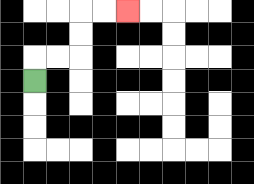{'start': '[1, 3]', 'end': '[5, 0]', 'path_directions': 'U,R,R,U,U,R,R', 'path_coordinates': '[[1, 3], [1, 2], [2, 2], [3, 2], [3, 1], [3, 0], [4, 0], [5, 0]]'}